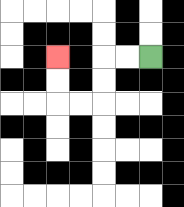{'start': '[6, 2]', 'end': '[2, 2]', 'path_directions': 'L,L,D,D,L,L,U,U', 'path_coordinates': '[[6, 2], [5, 2], [4, 2], [4, 3], [4, 4], [3, 4], [2, 4], [2, 3], [2, 2]]'}